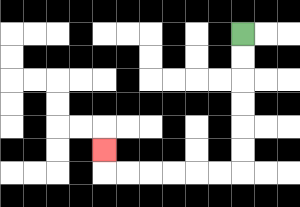{'start': '[10, 1]', 'end': '[4, 6]', 'path_directions': 'D,D,D,D,D,D,L,L,L,L,L,L,U', 'path_coordinates': '[[10, 1], [10, 2], [10, 3], [10, 4], [10, 5], [10, 6], [10, 7], [9, 7], [8, 7], [7, 7], [6, 7], [5, 7], [4, 7], [4, 6]]'}